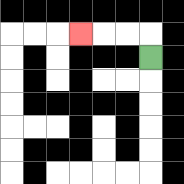{'start': '[6, 2]', 'end': '[3, 1]', 'path_directions': 'U,L,L,L', 'path_coordinates': '[[6, 2], [6, 1], [5, 1], [4, 1], [3, 1]]'}